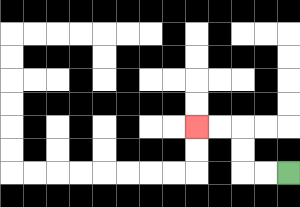{'start': '[12, 7]', 'end': '[8, 5]', 'path_directions': 'L,L,U,U,L,L', 'path_coordinates': '[[12, 7], [11, 7], [10, 7], [10, 6], [10, 5], [9, 5], [8, 5]]'}